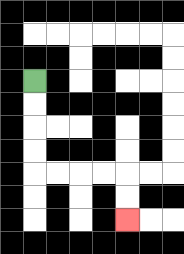{'start': '[1, 3]', 'end': '[5, 9]', 'path_directions': 'D,D,D,D,R,R,R,R,D,D', 'path_coordinates': '[[1, 3], [1, 4], [1, 5], [1, 6], [1, 7], [2, 7], [3, 7], [4, 7], [5, 7], [5, 8], [5, 9]]'}